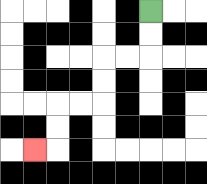{'start': '[6, 0]', 'end': '[1, 6]', 'path_directions': 'D,D,L,L,D,D,L,L,D,D,L', 'path_coordinates': '[[6, 0], [6, 1], [6, 2], [5, 2], [4, 2], [4, 3], [4, 4], [3, 4], [2, 4], [2, 5], [2, 6], [1, 6]]'}